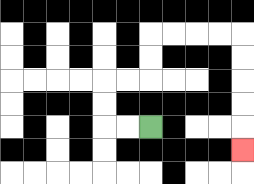{'start': '[6, 5]', 'end': '[10, 6]', 'path_directions': 'L,L,U,U,R,R,U,U,R,R,R,R,D,D,D,D,D', 'path_coordinates': '[[6, 5], [5, 5], [4, 5], [4, 4], [4, 3], [5, 3], [6, 3], [6, 2], [6, 1], [7, 1], [8, 1], [9, 1], [10, 1], [10, 2], [10, 3], [10, 4], [10, 5], [10, 6]]'}